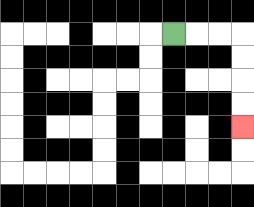{'start': '[7, 1]', 'end': '[10, 5]', 'path_directions': 'R,R,R,D,D,D,D', 'path_coordinates': '[[7, 1], [8, 1], [9, 1], [10, 1], [10, 2], [10, 3], [10, 4], [10, 5]]'}